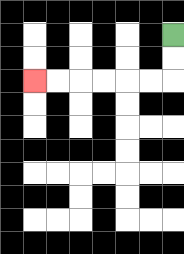{'start': '[7, 1]', 'end': '[1, 3]', 'path_directions': 'D,D,L,L,L,L,L,L', 'path_coordinates': '[[7, 1], [7, 2], [7, 3], [6, 3], [5, 3], [4, 3], [3, 3], [2, 3], [1, 3]]'}